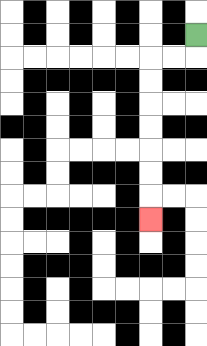{'start': '[8, 1]', 'end': '[6, 9]', 'path_directions': 'D,L,L,D,D,D,D,D,D,D', 'path_coordinates': '[[8, 1], [8, 2], [7, 2], [6, 2], [6, 3], [6, 4], [6, 5], [6, 6], [6, 7], [6, 8], [6, 9]]'}